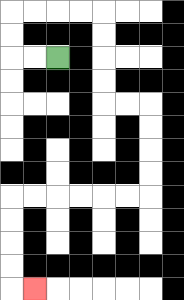{'start': '[2, 2]', 'end': '[1, 12]', 'path_directions': 'L,L,U,U,R,R,R,R,D,D,D,D,R,R,D,D,D,D,L,L,L,L,L,L,D,D,D,D,R', 'path_coordinates': '[[2, 2], [1, 2], [0, 2], [0, 1], [0, 0], [1, 0], [2, 0], [3, 0], [4, 0], [4, 1], [4, 2], [4, 3], [4, 4], [5, 4], [6, 4], [6, 5], [6, 6], [6, 7], [6, 8], [5, 8], [4, 8], [3, 8], [2, 8], [1, 8], [0, 8], [0, 9], [0, 10], [0, 11], [0, 12], [1, 12]]'}